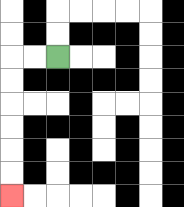{'start': '[2, 2]', 'end': '[0, 8]', 'path_directions': 'L,L,D,D,D,D,D,D', 'path_coordinates': '[[2, 2], [1, 2], [0, 2], [0, 3], [0, 4], [0, 5], [0, 6], [0, 7], [0, 8]]'}